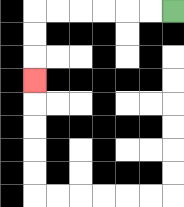{'start': '[7, 0]', 'end': '[1, 3]', 'path_directions': 'L,L,L,L,L,L,D,D,D', 'path_coordinates': '[[7, 0], [6, 0], [5, 0], [4, 0], [3, 0], [2, 0], [1, 0], [1, 1], [1, 2], [1, 3]]'}